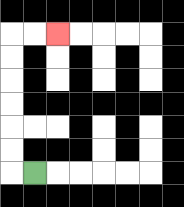{'start': '[1, 7]', 'end': '[2, 1]', 'path_directions': 'L,U,U,U,U,U,U,R,R', 'path_coordinates': '[[1, 7], [0, 7], [0, 6], [0, 5], [0, 4], [0, 3], [0, 2], [0, 1], [1, 1], [2, 1]]'}